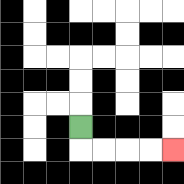{'start': '[3, 5]', 'end': '[7, 6]', 'path_directions': 'D,R,R,R,R', 'path_coordinates': '[[3, 5], [3, 6], [4, 6], [5, 6], [6, 6], [7, 6]]'}